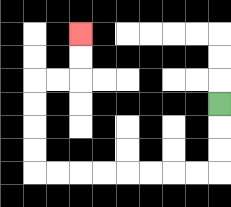{'start': '[9, 4]', 'end': '[3, 1]', 'path_directions': 'D,D,D,L,L,L,L,L,L,L,L,U,U,U,U,R,R,U,U', 'path_coordinates': '[[9, 4], [9, 5], [9, 6], [9, 7], [8, 7], [7, 7], [6, 7], [5, 7], [4, 7], [3, 7], [2, 7], [1, 7], [1, 6], [1, 5], [1, 4], [1, 3], [2, 3], [3, 3], [3, 2], [3, 1]]'}